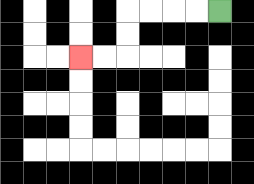{'start': '[9, 0]', 'end': '[3, 2]', 'path_directions': 'L,L,L,L,D,D,L,L', 'path_coordinates': '[[9, 0], [8, 0], [7, 0], [6, 0], [5, 0], [5, 1], [5, 2], [4, 2], [3, 2]]'}